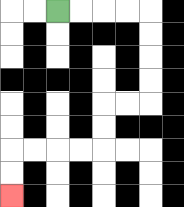{'start': '[2, 0]', 'end': '[0, 8]', 'path_directions': 'R,R,R,R,D,D,D,D,L,L,D,D,L,L,L,L,D,D', 'path_coordinates': '[[2, 0], [3, 0], [4, 0], [5, 0], [6, 0], [6, 1], [6, 2], [6, 3], [6, 4], [5, 4], [4, 4], [4, 5], [4, 6], [3, 6], [2, 6], [1, 6], [0, 6], [0, 7], [0, 8]]'}